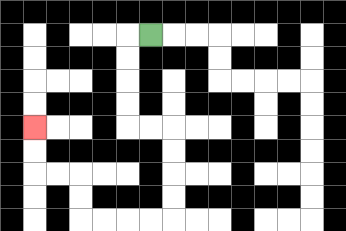{'start': '[6, 1]', 'end': '[1, 5]', 'path_directions': 'L,D,D,D,D,R,R,D,D,D,D,L,L,L,L,U,U,L,L,U,U', 'path_coordinates': '[[6, 1], [5, 1], [5, 2], [5, 3], [5, 4], [5, 5], [6, 5], [7, 5], [7, 6], [7, 7], [7, 8], [7, 9], [6, 9], [5, 9], [4, 9], [3, 9], [3, 8], [3, 7], [2, 7], [1, 7], [1, 6], [1, 5]]'}